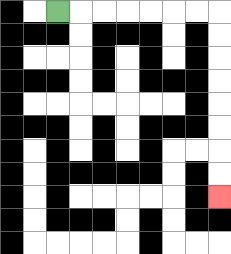{'start': '[2, 0]', 'end': '[9, 8]', 'path_directions': 'R,R,R,R,R,R,R,D,D,D,D,D,D,D,D', 'path_coordinates': '[[2, 0], [3, 0], [4, 0], [5, 0], [6, 0], [7, 0], [8, 0], [9, 0], [9, 1], [9, 2], [9, 3], [9, 4], [9, 5], [9, 6], [9, 7], [9, 8]]'}